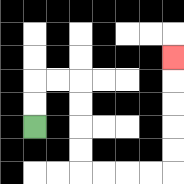{'start': '[1, 5]', 'end': '[7, 2]', 'path_directions': 'U,U,R,R,D,D,D,D,R,R,R,R,U,U,U,U,U', 'path_coordinates': '[[1, 5], [1, 4], [1, 3], [2, 3], [3, 3], [3, 4], [3, 5], [3, 6], [3, 7], [4, 7], [5, 7], [6, 7], [7, 7], [7, 6], [7, 5], [7, 4], [7, 3], [7, 2]]'}